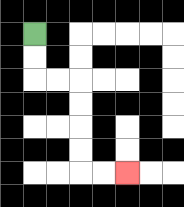{'start': '[1, 1]', 'end': '[5, 7]', 'path_directions': 'D,D,R,R,D,D,D,D,R,R', 'path_coordinates': '[[1, 1], [1, 2], [1, 3], [2, 3], [3, 3], [3, 4], [3, 5], [3, 6], [3, 7], [4, 7], [5, 7]]'}